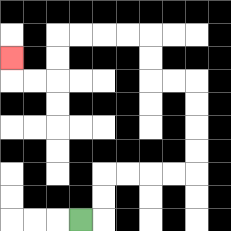{'start': '[3, 9]', 'end': '[0, 2]', 'path_directions': 'R,U,U,R,R,R,R,U,U,U,U,L,L,U,U,L,L,L,L,D,D,L,L,U', 'path_coordinates': '[[3, 9], [4, 9], [4, 8], [4, 7], [5, 7], [6, 7], [7, 7], [8, 7], [8, 6], [8, 5], [8, 4], [8, 3], [7, 3], [6, 3], [6, 2], [6, 1], [5, 1], [4, 1], [3, 1], [2, 1], [2, 2], [2, 3], [1, 3], [0, 3], [0, 2]]'}